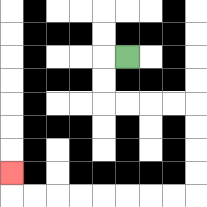{'start': '[5, 2]', 'end': '[0, 7]', 'path_directions': 'L,D,D,R,R,R,R,D,D,D,D,L,L,L,L,L,L,L,L,U', 'path_coordinates': '[[5, 2], [4, 2], [4, 3], [4, 4], [5, 4], [6, 4], [7, 4], [8, 4], [8, 5], [8, 6], [8, 7], [8, 8], [7, 8], [6, 8], [5, 8], [4, 8], [3, 8], [2, 8], [1, 8], [0, 8], [0, 7]]'}